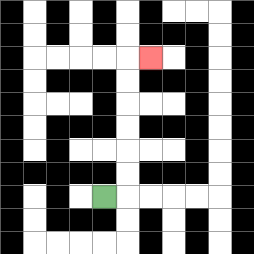{'start': '[4, 8]', 'end': '[6, 2]', 'path_directions': 'R,U,U,U,U,U,U,R', 'path_coordinates': '[[4, 8], [5, 8], [5, 7], [5, 6], [5, 5], [5, 4], [5, 3], [5, 2], [6, 2]]'}